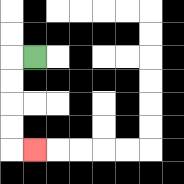{'start': '[1, 2]', 'end': '[1, 6]', 'path_directions': 'L,D,D,D,D,R', 'path_coordinates': '[[1, 2], [0, 2], [0, 3], [0, 4], [0, 5], [0, 6], [1, 6]]'}